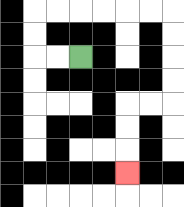{'start': '[3, 2]', 'end': '[5, 7]', 'path_directions': 'L,L,U,U,R,R,R,R,R,R,D,D,D,D,L,L,D,D,D', 'path_coordinates': '[[3, 2], [2, 2], [1, 2], [1, 1], [1, 0], [2, 0], [3, 0], [4, 0], [5, 0], [6, 0], [7, 0], [7, 1], [7, 2], [7, 3], [7, 4], [6, 4], [5, 4], [5, 5], [5, 6], [5, 7]]'}